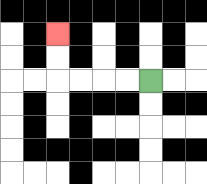{'start': '[6, 3]', 'end': '[2, 1]', 'path_directions': 'L,L,L,L,U,U', 'path_coordinates': '[[6, 3], [5, 3], [4, 3], [3, 3], [2, 3], [2, 2], [2, 1]]'}